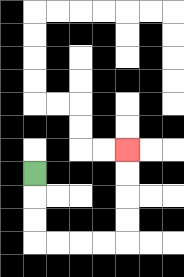{'start': '[1, 7]', 'end': '[5, 6]', 'path_directions': 'D,D,D,R,R,R,R,U,U,U,U', 'path_coordinates': '[[1, 7], [1, 8], [1, 9], [1, 10], [2, 10], [3, 10], [4, 10], [5, 10], [5, 9], [5, 8], [5, 7], [5, 6]]'}